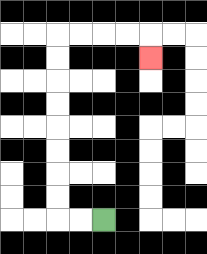{'start': '[4, 9]', 'end': '[6, 2]', 'path_directions': 'L,L,U,U,U,U,U,U,U,U,R,R,R,R,D', 'path_coordinates': '[[4, 9], [3, 9], [2, 9], [2, 8], [2, 7], [2, 6], [2, 5], [2, 4], [2, 3], [2, 2], [2, 1], [3, 1], [4, 1], [5, 1], [6, 1], [6, 2]]'}